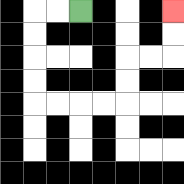{'start': '[3, 0]', 'end': '[7, 0]', 'path_directions': 'L,L,D,D,D,D,R,R,R,R,U,U,R,R,U,U', 'path_coordinates': '[[3, 0], [2, 0], [1, 0], [1, 1], [1, 2], [1, 3], [1, 4], [2, 4], [3, 4], [4, 4], [5, 4], [5, 3], [5, 2], [6, 2], [7, 2], [7, 1], [7, 0]]'}